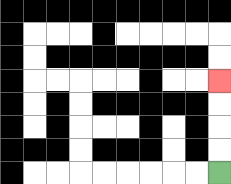{'start': '[9, 7]', 'end': '[9, 3]', 'path_directions': 'U,U,U,U', 'path_coordinates': '[[9, 7], [9, 6], [9, 5], [9, 4], [9, 3]]'}